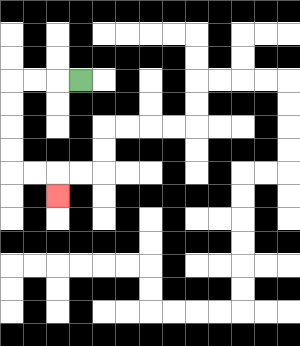{'start': '[3, 3]', 'end': '[2, 8]', 'path_directions': 'L,L,L,D,D,D,D,R,R,D', 'path_coordinates': '[[3, 3], [2, 3], [1, 3], [0, 3], [0, 4], [0, 5], [0, 6], [0, 7], [1, 7], [2, 7], [2, 8]]'}